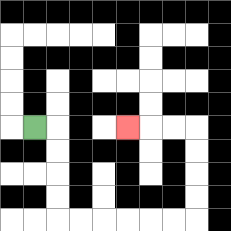{'start': '[1, 5]', 'end': '[5, 5]', 'path_directions': 'R,D,D,D,D,R,R,R,R,R,R,U,U,U,U,L,L,L', 'path_coordinates': '[[1, 5], [2, 5], [2, 6], [2, 7], [2, 8], [2, 9], [3, 9], [4, 9], [5, 9], [6, 9], [7, 9], [8, 9], [8, 8], [8, 7], [8, 6], [8, 5], [7, 5], [6, 5], [5, 5]]'}